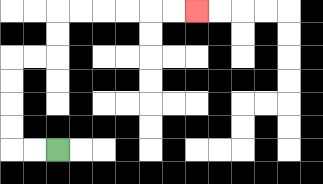{'start': '[2, 6]', 'end': '[8, 0]', 'path_directions': 'L,L,U,U,U,U,R,R,U,U,R,R,R,R,R,R', 'path_coordinates': '[[2, 6], [1, 6], [0, 6], [0, 5], [0, 4], [0, 3], [0, 2], [1, 2], [2, 2], [2, 1], [2, 0], [3, 0], [4, 0], [5, 0], [6, 0], [7, 0], [8, 0]]'}